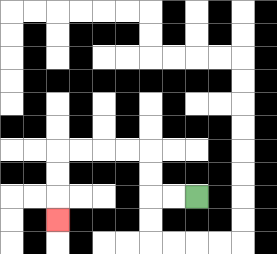{'start': '[8, 8]', 'end': '[2, 9]', 'path_directions': 'L,L,U,U,L,L,L,L,D,D,D', 'path_coordinates': '[[8, 8], [7, 8], [6, 8], [6, 7], [6, 6], [5, 6], [4, 6], [3, 6], [2, 6], [2, 7], [2, 8], [2, 9]]'}